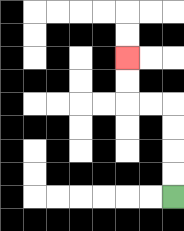{'start': '[7, 8]', 'end': '[5, 2]', 'path_directions': 'U,U,U,U,L,L,U,U', 'path_coordinates': '[[7, 8], [7, 7], [7, 6], [7, 5], [7, 4], [6, 4], [5, 4], [5, 3], [5, 2]]'}